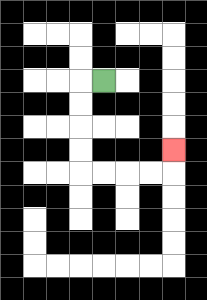{'start': '[4, 3]', 'end': '[7, 6]', 'path_directions': 'L,D,D,D,D,R,R,R,R,U', 'path_coordinates': '[[4, 3], [3, 3], [3, 4], [3, 5], [3, 6], [3, 7], [4, 7], [5, 7], [6, 7], [7, 7], [7, 6]]'}